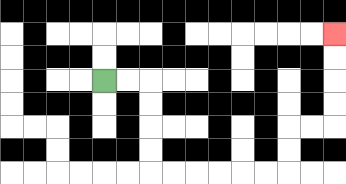{'start': '[4, 3]', 'end': '[14, 1]', 'path_directions': 'R,R,D,D,D,D,R,R,R,R,R,R,U,U,R,R,U,U,U,U', 'path_coordinates': '[[4, 3], [5, 3], [6, 3], [6, 4], [6, 5], [6, 6], [6, 7], [7, 7], [8, 7], [9, 7], [10, 7], [11, 7], [12, 7], [12, 6], [12, 5], [13, 5], [14, 5], [14, 4], [14, 3], [14, 2], [14, 1]]'}